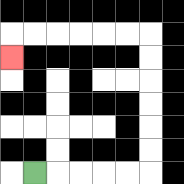{'start': '[1, 7]', 'end': '[0, 2]', 'path_directions': 'R,R,R,R,R,U,U,U,U,U,U,L,L,L,L,L,L,D', 'path_coordinates': '[[1, 7], [2, 7], [3, 7], [4, 7], [5, 7], [6, 7], [6, 6], [6, 5], [6, 4], [6, 3], [6, 2], [6, 1], [5, 1], [4, 1], [3, 1], [2, 1], [1, 1], [0, 1], [0, 2]]'}